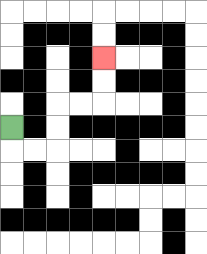{'start': '[0, 5]', 'end': '[4, 2]', 'path_directions': 'D,R,R,U,U,R,R,U,U', 'path_coordinates': '[[0, 5], [0, 6], [1, 6], [2, 6], [2, 5], [2, 4], [3, 4], [4, 4], [4, 3], [4, 2]]'}